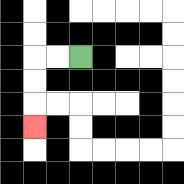{'start': '[3, 2]', 'end': '[1, 5]', 'path_directions': 'L,L,D,D,D', 'path_coordinates': '[[3, 2], [2, 2], [1, 2], [1, 3], [1, 4], [1, 5]]'}